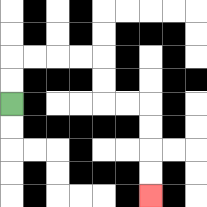{'start': '[0, 4]', 'end': '[6, 8]', 'path_directions': 'U,U,R,R,R,R,D,D,R,R,D,D,D,D', 'path_coordinates': '[[0, 4], [0, 3], [0, 2], [1, 2], [2, 2], [3, 2], [4, 2], [4, 3], [4, 4], [5, 4], [6, 4], [6, 5], [6, 6], [6, 7], [6, 8]]'}